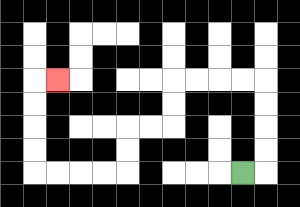{'start': '[10, 7]', 'end': '[2, 3]', 'path_directions': 'R,U,U,U,U,L,L,L,L,D,D,L,L,D,D,L,L,L,L,U,U,U,U,R', 'path_coordinates': '[[10, 7], [11, 7], [11, 6], [11, 5], [11, 4], [11, 3], [10, 3], [9, 3], [8, 3], [7, 3], [7, 4], [7, 5], [6, 5], [5, 5], [5, 6], [5, 7], [4, 7], [3, 7], [2, 7], [1, 7], [1, 6], [1, 5], [1, 4], [1, 3], [2, 3]]'}